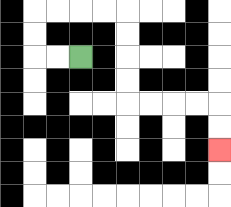{'start': '[3, 2]', 'end': '[9, 6]', 'path_directions': 'L,L,U,U,R,R,R,R,D,D,D,D,R,R,R,R,D,D', 'path_coordinates': '[[3, 2], [2, 2], [1, 2], [1, 1], [1, 0], [2, 0], [3, 0], [4, 0], [5, 0], [5, 1], [5, 2], [5, 3], [5, 4], [6, 4], [7, 4], [8, 4], [9, 4], [9, 5], [9, 6]]'}